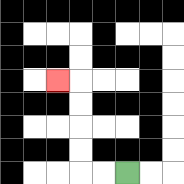{'start': '[5, 7]', 'end': '[2, 3]', 'path_directions': 'L,L,U,U,U,U,L', 'path_coordinates': '[[5, 7], [4, 7], [3, 7], [3, 6], [3, 5], [3, 4], [3, 3], [2, 3]]'}